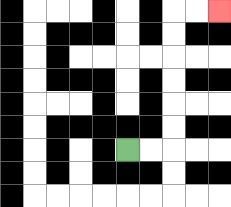{'start': '[5, 6]', 'end': '[9, 0]', 'path_directions': 'R,R,U,U,U,U,U,U,R,R', 'path_coordinates': '[[5, 6], [6, 6], [7, 6], [7, 5], [7, 4], [7, 3], [7, 2], [7, 1], [7, 0], [8, 0], [9, 0]]'}